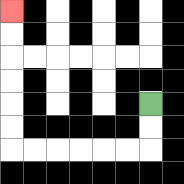{'start': '[6, 4]', 'end': '[0, 0]', 'path_directions': 'D,D,L,L,L,L,L,L,U,U,U,U,U,U', 'path_coordinates': '[[6, 4], [6, 5], [6, 6], [5, 6], [4, 6], [3, 6], [2, 6], [1, 6], [0, 6], [0, 5], [0, 4], [0, 3], [0, 2], [0, 1], [0, 0]]'}